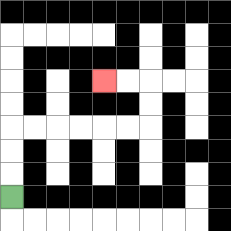{'start': '[0, 8]', 'end': '[4, 3]', 'path_directions': 'U,U,U,R,R,R,R,R,R,U,U,L,L', 'path_coordinates': '[[0, 8], [0, 7], [0, 6], [0, 5], [1, 5], [2, 5], [3, 5], [4, 5], [5, 5], [6, 5], [6, 4], [6, 3], [5, 3], [4, 3]]'}